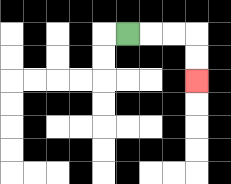{'start': '[5, 1]', 'end': '[8, 3]', 'path_directions': 'R,R,R,D,D', 'path_coordinates': '[[5, 1], [6, 1], [7, 1], [8, 1], [8, 2], [8, 3]]'}